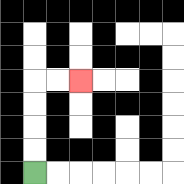{'start': '[1, 7]', 'end': '[3, 3]', 'path_directions': 'U,U,U,U,R,R', 'path_coordinates': '[[1, 7], [1, 6], [1, 5], [1, 4], [1, 3], [2, 3], [3, 3]]'}